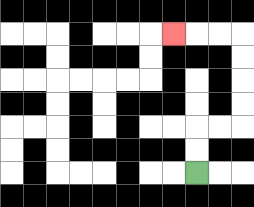{'start': '[8, 7]', 'end': '[7, 1]', 'path_directions': 'U,U,R,R,U,U,U,U,L,L,L', 'path_coordinates': '[[8, 7], [8, 6], [8, 5], [9, 5], [10, 5], [10, 4], [10, 3], [10, 2], [10, 1], [9, 1], [8, 1], [7, 1]]'}